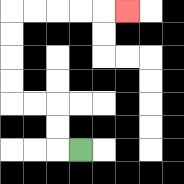{'start': '[3, 6]', 'end': '[5, 0]', 'path_directions': 'L,U,U,L,L,U,U,U,U,R,R,R,R,R', 'path_coordinates': '[[3, 6], [2, 6], [2, 5], [2, 4], [1, 4], [0, 4], [0, 3], [0, 2], [0, 1], [0, 0], [1, 0], [2, 0], [3, 0], [4, 0], [5, 0]]'}